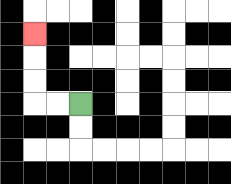{'start': '[3, 4]', 'end': '[1, 1]', 'path_directions': 'L,L,U,U,U', 'path_coordinates': '[[3, 4], [2, 4], [1, 4], [1, 3], [1, 2], [1, 1]]'}